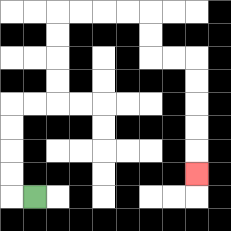{'start': '[1, 8]', 'end': '[8, 7]', 'path_directions': 'L,U,U,U,U,R,R,U,U,U,U,R,R,R,R,D,D,R,R,D,D,D,D,D', 'path_coordinates': '[[1, 8], [0, 8], [0, 7], [0, 6], [0, 5], [0, 4], [1, 4], [2, 4], [2, 3], [2, 2], [2, 1], [2, 0], [3, 0], [4, 0], [5, 0], [6, 0], [6, 1], [6, 2], [7, 2], [8, 2], [8, 3], [8, 4], [8, 5], [8, 6], [8, 7]]'}